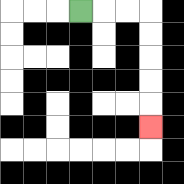{'start': '[3, 0]', 'end': '[6, 5]', 'path_directions': 'R,R,R,D,D,D,D,D', 'path_coordinates': '[[3, 0], [4, 0], [5, 0], [6, 0], [6, 1], [6, 2], [6, 3], [6, 4], [6, 5]]'}